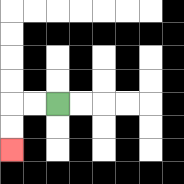{'start': '[2, 4]', 'end': '[0, 6]', 'path_directions': 'L,L,D,D', 'path_coordinates': '[[2, 4], [1, 4], [0, 4], [0, 5], [0, 6]]'}